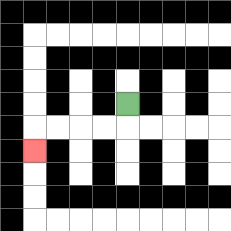{'start': '[5, 4]', 'end': '[1, 6]', 'path_directions': 'D,L,L,L,L,D', 'path_coordinates': '[[5, 4], [5, 5], [4, 5], [3, 5], [2, 5], [1, 5], [1, 6]]'}